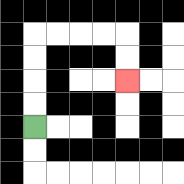{'start': '[1, 5]', 'end': '[5, 3]', 'path_directions': 'U,U,U,U,R,R,R,R,D,D', 'path_coordinates': '[[1, 5], [1, 4], [1, 3], [1, 2], [1, 1], [2, 1], [3, 1], [4, 1], [5, 1], [5, 2], [5, 3]]'}